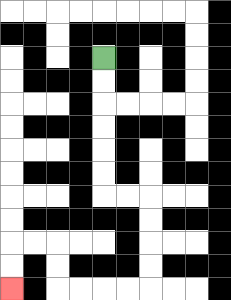{'start': '[4, 2]', 'end': '[0, 12]', 'path_directions': 'D,D,D,D,D,D,R,R,D,D,D,D,L,L,L,L,U,U,L,L,D,D', 'path_coordinates': '[[4, 2], [4, 3], [4, 4], [4, 5], [4, 6], [4, 7], [4, 8], [5, 8], [6, 8], [6, 9], [6, 10], [6, 11], [6, 12], [5, 12], [4, 12], [3, 12], [2, 12], [2, 11], [2, 10], [1, 10], [0, 10], [0, 11], [0, 12]]'}